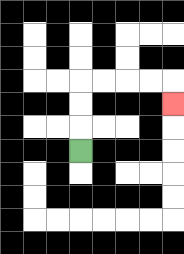{'start': '[3, 6]', 'end': '[7, 4]', 'path_directions': 'U,U,U,R,R,R,R,D', 'path_coordinates': '[[3, 6], [3, 5], [3, 4], [3, 3], [4, 3], [5, 3], [6, 3], [7, 3], [7, 4]]'}